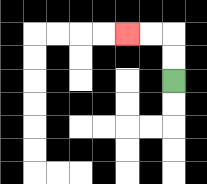{'start': '[7, 3]', 'end': '[5, 1]', 'path_directions': 'U,U,L,L', 'path_coordinates': '[[7, 3], [7, 2], [7, 1], [6, 1], [5, 1]]'}